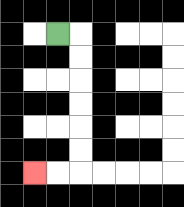{'start': '[2, 1]', 'end': '[1, 7]', 'path_directions': 'R,D,D,D,D,D,D,L,L', 'path_coordinates': '[[2, 1], [3, 1], [3, 2], [3, 3], [3, 4], [3, 5], [3, 6], [3, 7], [2, 7], [1, 7]]'}